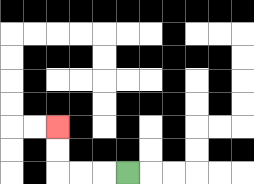{'start': '[5, 7]', 'end': '[2, 5]', 'path_directions': 'L,L,L,U,U', 'path_coordinates': '[[5, 7], [4, 7], [3, 7], [2, 7], [2, 6], [2, 5]]'}